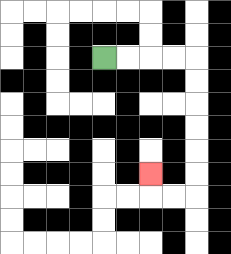{'start': '[4, 2]', 'end': '[6, 7]', 'path_directions': 'R,R,R,R,D,D,D,D,D,D,L,L,U', 'path_coordinates': '[[4, 2], [5, 2], [6, 2], [7, 2], [8, 2], [8, 3], [8, 4], [8, 5], [8, 6], [8, 7], [8, 8], [7, 8], [6, 8], [6, 7]]'}